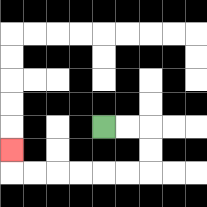{'start': '[4, 5]', 'end': '[0, 6]', 'path_directions': 'R,R,D,D,L,L,L,L,L,L,U', 'path_coordinates': '[[4, 5], [5, 5], [6, 5], [6, 6], [6, 7], [5, 7], [4, 7], [3, 7], [2, 7], [1, 7], [0, 7], [0, 6]]'}